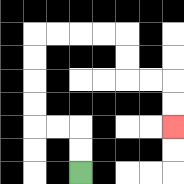{'start': '[3, 7]', 'end': '[7, 5]', 'path_directions': 'U,U,L,L,U,U,U,U,R,R,R,R,D,D,R,R,D,D', 'path_coordinates': '[[3, 7], [3, 6], [3, 5], [2, 5], [1, 5], [1, 4], [1, 3], [1, 2], [1, 1], [2, 1], [3, 1], [4, 1], [5, 1], [5, 2], [5, 3], [6, 3], [7, 3], [7, 4], [7, 5]]'}